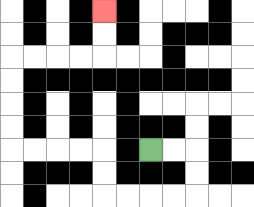{'start': '[6, 6]', 'end': '[4, 0]', 'path_directions': 'R,R,D,D,L,L,L,L,U,U,L,L,L,L,U,U,U,U,R,R,R,R,U,U', 'path_coordinates': '[[6, 6], [7, 6], [8, 6], [8, 7], [8, 8], [7, 8], [6, 8], [5, 8], [4, 8], [4, 7], [4, 6], [3, 6], [2, 6], [1, 6], [0, 6], [0, 5], [0, 4], [0, 3], [0, 2], [1, 2], [2, 2], [3, 2], [4, 2], [4, 1], [4, 0]]'}